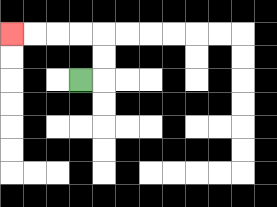{'start': '[3, 3]', 'end': '[0, 1]', 'path_directions': 'R,U,U,L,L,L,L', 'path_coordinates': '[[3, 3], [4, 3], [4, 2], [4, 1], [3, 1], [2, 1], [1, 1], [0, 1]]'}